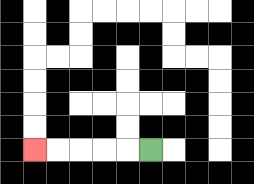{'start': '[6, 6]', 'end': '[1, 6]', 'path_directions': 'L,L,L,L,L', 'path_coordinates': '[[6, 6], [5, 6], [4, 6], [3, 6], [2, 6], [1, 6]]'}